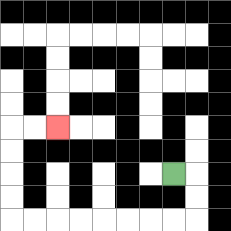{'start': '[7, 7]', 'end': '[2, 5]', 'path_directions': 'R,D,D,L,L,L,L,L,L,L,L,U,U,U,U,R,R', 'path_coordinates': '[[7, 7], [8, 7], [8, 8], [8, 9], [7, 9], [6, 9], [5, 9], [4, 9], [3, 9], [2, 9], [1, 9], [0, 9], [0, 8], [0, 7], [0, 6], [0, 5], [1, 5], [2, 5]]'}